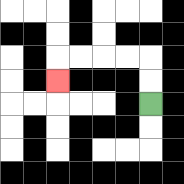{'start': '[6, 4]', 'end': '[2, 3]', 'path_directions': 'U,U,L,L,L,L,D', 'path_coordinates': '[[6, 4], [6, 3], [6, 2], [5, 2], [4, 2], [3, 2], [2, 2], [2, 3]]'}